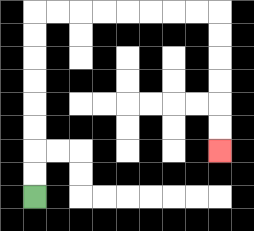{'start': '[1, 8]', 'end': '[9, 6]', 'path_directions': 'U,U,U,U,U,U,U,U,R,R,R,R,R,R,R,R,D,D,D,D,D,D', 'path_coordinates': '[[1, 8], [1, 7], [1, 6], [1, 5], [1, 4], [1, 3], [1, 2], [1, 1], [1, 0], [2, 0], [3, 0], [4, 0], [5, 0], [6, 0], [7, 0], [8, 0], [9, 0], [9, 1], [9, 2], [9, 3], [9, 4], [9, 5], [9, 6]]'}